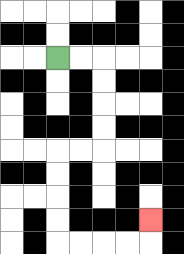{'start': '[2, 2]', 'end': '[6, 9]', 'path_directions': 'R,R,D,D,D,D,L,L,D,D,D,D,R,R,R,R,U', 'path_coordinates': '[[2, 2], [3, 2], [4, 2], [4, 3], [4, 4], [4, 5], [4, 6], [3, 6], [2, 6], [2, 7], [2, 8], [2, 9], [2, 10], [3, 10], [4, 10], [5, 10], [6, 10], [6, 9]]'}